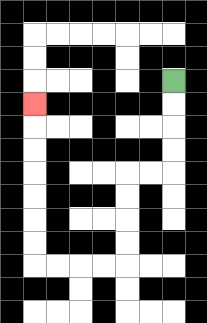{'start': '[7, 3]', 'end': '[1, 4]', 'path_directions': 'D,D,D,D,L,L,D,D,D,D,L,L,L,L,U,U,U,U,U,U,U', 'path_coordinates': '[[7, 3], [7, 4], [7, 5], [7, 6], [7, 7], [6, 7], [5, 7], [5, 8], [5, 9], [5, 10], [5, 11], [4, 11], [3, 11], [2, 11], [1, 11], [1, 10], [1, 9], [1, 8], [1, 7], [1, 6], [1, 5], [1, 4]]'}